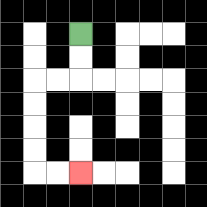{'start': '[3, 1]', 'end': '[3, 7]', 'path_directions': 'D,D,L,L,D,D,D,D,R,R', 'path_coordinates': '[[3, 1], [3, 2], [3, 3], [2, 3], [1, 3], [1, 4], [1, 5], [1, 6], [1, 7], [2, 7], [3, 7]]'}